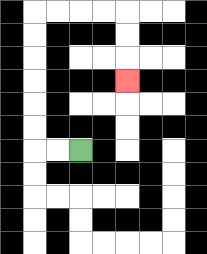{'start': '[3, 6]', 'end': '[5, 3]', 'path_directions': 'L,L,U,U,U,U,U,U,R,R,R,R,D,D,D', 'path_coordinates': '[[3, 6], [2, 6], [1, 6], [1, 5], [1, 4], [1, 3], [1, 2], [1, 1], [1, 0], [2, 0], [3, 0], [4, 0], [5, 0], [5, 1], [5, 2], [5, 3]]'}